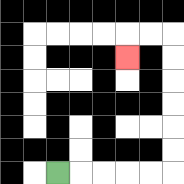{'start': '[2, 7]', 'end': '[5, 2]', 'path_directions': 'R,R,R,R,R,U,U,U,U,U,U,L,L,D', 'path_coordinates': '[[2, 7], [3, 7], [4, 7], [5, 7], [6, 7], [7, 7], [7, 6], [7, 5], [7, 4], [7, 3], [7, 2], [7, 1], [6, 1], [5, 1], [5, 2]]'}